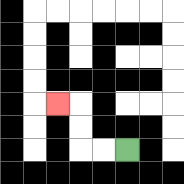{'start': '[5, 6]', 'end': '[2, 4]', 'path_directions': 'L,L,U,U,L', 'path_coordinates': '[[5, 6], [4, 6], [3, 6], [3, 5], [3, 4], [2, 4]]'}